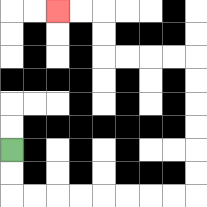{'start': '[0, 6]', 'end': '[2, 0]', 'path_directions': 'D,D,R,R,R,R,R,R,R,R,U,U,U,U,U,U,L,L,L,L,U,U,L,L', 'path_coordinates': '[[0, 6], [0, 7], [0, 8], [1, 8], [2, 8], [3, 8], [4, 8], [5, 8], [6, 8], [7, 8], [8, 8], [8, 7], [8, 6], [8, 5], [8, 4], [8, 3], [8, 2], [7, 2], [6, 2], [5, 2], [4, 2], [4, 1], [4, 0], [3, 0], [2, 0]]'}